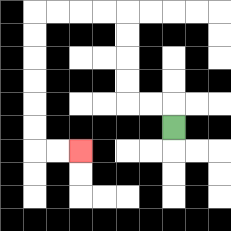{'start': '[7, 5]', 'end': '[3, 6]', 'path_directions': 'U,L,L,U,U,U,U,L,L,L,L,D,D,D,D,D,D,R,R', 'path_coordinates': '[[7, 5], [7, 4], [6, 4], [5, 4], [5, 3], [5, 2], [5, 1], [5, 0], [4, 0], [3, 0], [2, 0], [1, 0], [1, 1], [1, 2], [1, 3], [1, 4], [1, 5], [1, 6], [2, 6], [3, 6]]'}